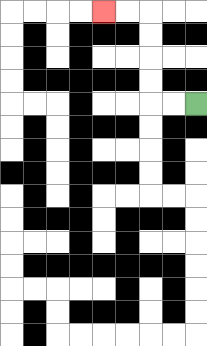{'start': '[8, 4]', 'end': '[4, 0]', 'path_directions': 'L,L,U,U,U,U,L,L', 'path_coordinates': '[[8, 4], [7, 4], [6, 4], [6, 3], [6, 2], [6, 1], [6, 0], [5, 0], [4, 0]]'}